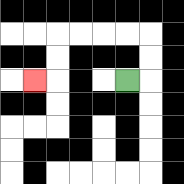{'start': '[5, 3]', 'end': '[1, 3]', 'path_directions': 'R,U,U,L,L,L,L,D,D,L', 'path_coordinates': '[[5, 3], [6, 3], [6, 2], [6, 1], [5, 1], [4, 1], [3, 1], [2, 1], [2, 2], [2, 3], [1, 3]]'}